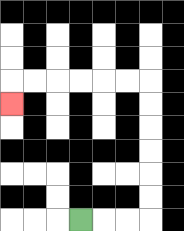{'start': '[3, 9]', 'end': '[0, 4]', 'path_directions': 'R,R,R,U,U,U,U,U,U,L,L,L,L,L,L,D', 'path_coordinates': '[[3, 9], [4, 9], [5, 9], [6, 9], [6, 8], [6, 7], [6, 6], [6, 5], [6, 4], [6, 3], [5, 3], [4, 3], [3, 3], [2, 3], [1, 3], [0, 3], [0, 4]]'}